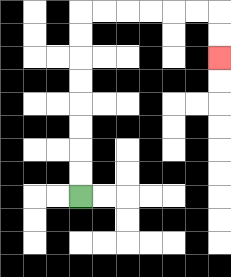{'start': '[3, 8]', 'end': '[9, 2]', 'path_directions': 'U,U,U,U,U,U,U,U,R,R,R,R,R,R,D,D', 'path_coordinates': '[[3, 8], [3, 7], [3, 6], [3, 5], [3, 4], [3, 3], [3, 2], [3, 1], [3, 0], [4, 0], [5, 0], [6, 0], [7, 0], [8, 0], [9, 0], [9, 1], [9, 2]]'}